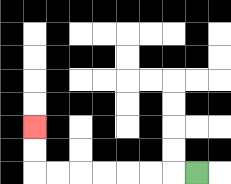{'start': '[8, 7]', 'end': '[1, 5]', 'path_directions': 'L,L,L,L,L,L,L,U,U', 'path_coordinates': '[[8, 7], [7, 7], [6, 7], [5, 7], [4, 7], [3, 7], [2, 7], [1, 7], [1, 6], [1, 5]]'}